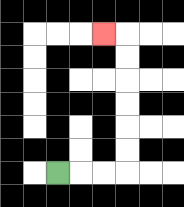{'start': '[2, 7]', 'end': '[4, 1]', 'path_directions': 'R,R,R,U,U,U,U,U,U,L', 'path_coordinates': '[[2, 7], [3, 7], [4, 7], [5, 7], [5, 6], [5, 5], [5, 4], [5, 3], [5, 2], [5, 1], [4, 1]]'}